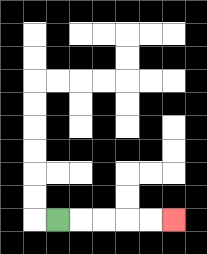{'start': '[2, 9]', 'end': '[7, 9]', 'path_directions': 'R,R,R,R,R', 'path_coordinates': '[[2, 9], [3, 9], [4, 9], [5, 9], [6, 9], [7, 9]]'}